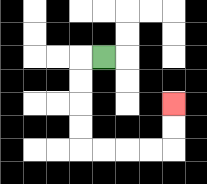{'start': '[4, 2]', 'end': '[7, 4]', 'path_directions': 'L,D,D,D,D,R,R,R,R,U,U', 'path_coordinates': '[[4, 2], [3, 2], [3, 3], [3, 4], [3, 5], [3, 6], [4, 6], [5, 6], [6, 6], [7, 6], [7, 5], [7, 4]]'}